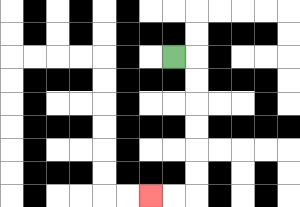{'start': '[7, 2]', 'end': '[6, 8]', 'path_directions': 'R,D,D,D,D,D,D,L,L', 'path_coordinates': '[[7, 2], [8, 2], [8, 3], [8, 4], [8, 5], [8, 6], [8, 7], [8, 8], [7, 8], [6, 8]]'}